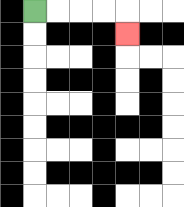{'start': '[1, 0]', 'end': '[5, 1]', 'path_directions': 'R,R,R,R,D', 'path_coordinates': '[[1, 0], [2, 0], [3, 0], [4, 0], [5, 0], [5, 1]]'}